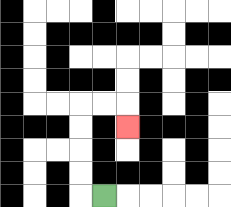{'start': '[4, 8]', 'end': '[5, 5]', 'path_directions': 'L,U,U,U,U,R,R,D', 'path_coordinates': '[[4, 8], [3, 8], [3, 7], [3, 6], [3, 5], [3, 4], [4, 4], [5, 4], [5, 5]]'}